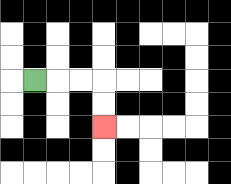{'start': '[1, 3]', 'end': '[4, 5]', 'path_directions': 'R,R,R,D,D', 'path_coordinates': '[[1, 3], [2, 3], [3, 3], [4, 3], [4, 4], [4, 5]]'}